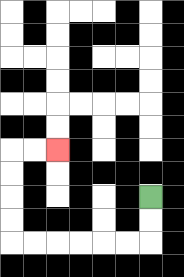{'start': '[6, 8]', 'end': '[2, 6]', 'path_directions': 'D,D,L,L,L,L,L,L,U,U,U,U,R,R', 'path_coordinates': '[[6, 8], [6, 9], [6, 10], [5, 10], [4, 10], [3, 10], [2, 10], [1, 10], [0, 10], [0, 9], [0, 8], [0, 7], [0, 6], [1, 6], [2, 6]]'}